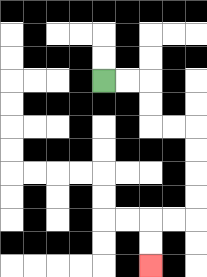{'start': '[4, 3]', 'end': '[6, 11]', 'path_directions': 'R,R,D,D,R,R,D,D,D,D,L,L,D,D', 'path_coordinates': '[[4, 3], [5, 3], [6, 3], [6, 4], [6, 5], [7, 5], [8, 5], [8, 6], [8, 7], [8, 8], [8, 9], [7, 9], [6, 9], [6, 10], [6, 11]]'}